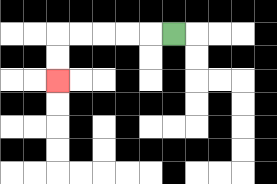{'start': '[7, 1]', 'end': '[2, 3]', 'path_directions': 'L,L,L,L,L,D,D', 'path_coordinates': '[[7, 1], [6, 1], [5, 1], [4, 1], [3, 1], [2, 1], [2, 2], [2, 3]]'}